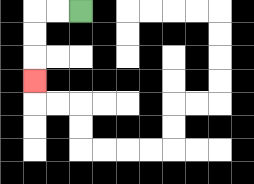{'start': '[3, 0]', 'end': '[1, 3]', 'path_directions': 'L,L,D,D,D', 'path_coordinates': '[[3, 0], [2, 0], [1, 0], [1, 1], [1, 2], [1, 3]]'}